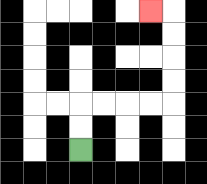{'start': '[3, 6]', 'end': '[6, 0]', 'path_directions': 'U,U,R,R,R,R,U,U,U,U,L', 'path_coordinates': '[[3, 6], [3, 5], [3, 4], [4, 4], [5, 4], [6, 4], [7, 4], [7, 3], [7, 2], [7, 1], [7, 0], [6, 0]]'}